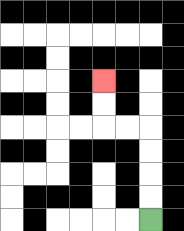{'start': '[6, 9]', 'end': '[4, 3]', 'path_directions': 'U,U,U,U,L,L,U,U', 'path_coordinates': '[[6, 9], [6, 8], [6, 7], [6, 6], [6, 5], [5, 5], [4, 5], [4, 4], [4, 3]]'}